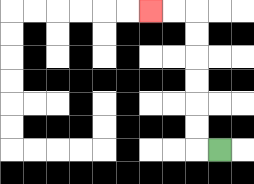{'start': '[9, 6]', 'end': '[6, 0]', 'path_directions': 'L,U,U,U,U,U,U,L,L', 'path_coordinates': '[[9, 6], [8, 6], [8, 5], [8, 4], [8, 3], [8, 2], [8, 1], [8, 0], [7, 0], [6, 0]]'}